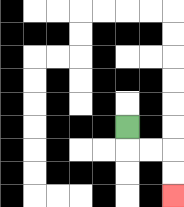{'start': '[5, 5]', 'end': '[7, 8]', 'path_directions': 'D,R,R,D,D', 'path_coordinates': '[[5, 5], [5, 6], [6, 6], [7, 6], [7, 7], [7, 8]]'}